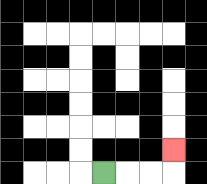{'start': '[4, 7]', 'end': '[7, 6]', 'path_directions': 'R,R,R,U', 'path_coordinates': '[[4, 7], [5, 7], [6, 7], [7, 7], [7, 6]]'}